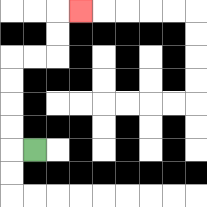{'start': '[1, 6]', 'end': '[3, 0]', 'path_directions': 'L,U,U,U,U,R,R,U,U,R', 'path_coordinates': '[[1, 6], [0, 6], [0, 5], [0, 4], [0, 3], [0, 2], [1, 2], [2, 2], [2, 1], [2, 0], [3, 0]]'}